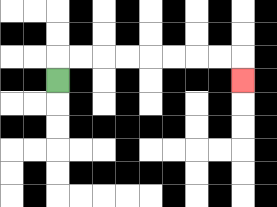{'start': '[2, 3]', 'end': '[10, 3]', 'path_directions': 'U,R,R,R,R,R,R,R,R,D', 'path_coordinates': '[[2, 3], [2, 2], [3, 2], [4, 2], [5, 2], [6, 2], [7, 2], [8, 2], [9, 2], [10, 2], [10, 3]]'}